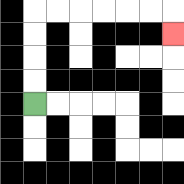{'start': '[1, 4]', 'end': '[7, 1]', 'path_directions': 'U,U,U,U,R,R,R,R,R,R,D', 'path_coordinates': '[[1, 4], [1, 3], [1, 2], [1, 1], [1, 0], [2, 0], [3, 0], [4, 0], [5, 0], [6, 0], [7, 0], [7, 1]]'}